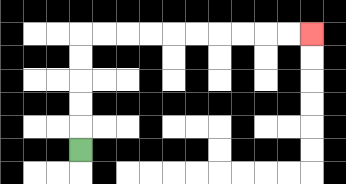{'start': '[3, 6]', 'end': '[13, 1]', 'path_directions': 'U,U,U,U,U,R,R,R,R,R,R,R,R,R,R', 'path_coordinates': '[[3, 6], [3, 5], [3, 4], [3, 3], [3, 2], [3, 1], [4, 1], [5, 1], [6, 1], [7, 1], [8, 1], [9, 1], [10, 1], [11, 1], [12, 1], [13, 1]]'}